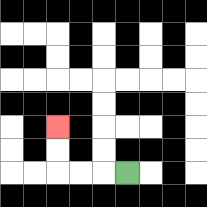{'start': '[5, 7]', 'end': '[2, 5]', 'path_directions': 'L,L,L,U,U', 'path_coordinates': '[[5, 7], [4, 7], [3, 7], [2, 7], [2, 6], [2, 5]]'}